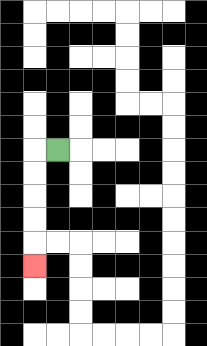{'start': '[2, 6]', 'end': '[1, 11]', 'path_directions': 'L,D,D,D,D,D', 'path_coordinates': '[[2, 6], [1, 6], [1, 7], [1, 8], [1, 9], [1, 10], [1, 11]]'}